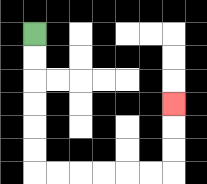{'start': '[1, 1]', 'end': '[7, 4]', 'path_directions': 'D,D,D,D,D,D,R,R,R,R,R,R,U,U,U', 'path_coordinates': '[[1, 1], [1, 2], [1, 3], [1, 4], [1, 5], [1, 6], [1, 7], [2, 7], [3, 7], [4, 7], [5, 7], [6, 7], [7, 7], [7, 6], [7, 5], [7, 4]]'}